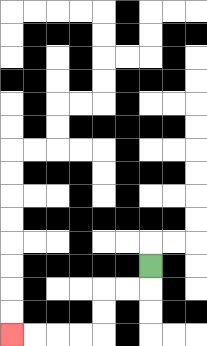{'start': '[6, 11]', 'end': '[0, 14]', 'path_directions': 'D,L,L,D,D,L,L,L,L', 'path_coordinates': '[[6, 11], [6, 12], [5, 12], [4, 12], [4, 13], [4, 14], [3, 14], [2, 14], [1, 14], [0, 14]]'}